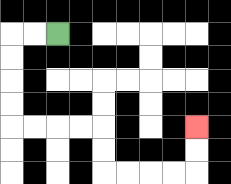{'start': '[2, 1]', 'end': '[8, 5]', 'path_directions': 'L,L,D,D,D,D,R,R,R,R,D,D,R,R,R,R,U,U', 'path_coordinates': '[[2, 1], [1, 1], [0, 1], [0, 2], [0, 3], [0, 4], [0, 5], [1, 5], [2, 5], [3, 5], [4, 5], [4, 6], [4, 7], [5, 7], [6, 7], [7, 7], [8, 7], [8, 6], [8, 5]]'}